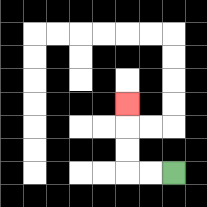{'start': '[7, 7]', 'end': '[5, 4]', 'path_directions': 'L,L,U,U,U', 'path_coordinates': '[[7, 7], [6, 7], [5, 7], [5, 6], [5, 5], [5, 4]]'}